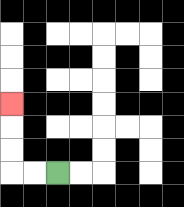{'start': '[2, 7]', 'end': '[0, 4]', 'path_directions': 'L,L,U,U,U', 'path_coordinates': '[[2, 7], [1, 7], [0, 7], [0, 6], [0, 5], [0, 4]]'}